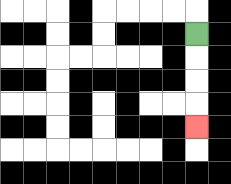{'start': '[8, 1]', 'end': '[8, 5]', 'path_directions': 'D,D,D,D', 'path_coordinates': '[[8, 1], [8, 2], [8, 3], [8, 4], [8, 5]]'}